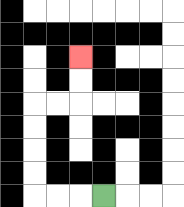{'start': '[4, 8]', 'end': '[3, 2]', 'path_directions': 'L,L,L,U,U,U,U,R,R,U,U', 'path_coordinates': '[[4, 8], [3, 8], [2, 8], [1, 8], [1, 7], [1, 6], [1, 5], [1, 4], [2, 4], [3, 4], [3, 3], [3, 2]]'}